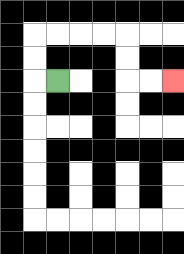{'start': '[2, 3]', 'end': '[7, 3]', 'path_directions': 'L,U,U,R,R,R,R,D,D,R,R', 'path_coordinates': '[[2, 3], [1, 3], [1, 2], [1, 1], [2, 1], [3, 1], [4, 1], [5, 1], [5, 2], [5, 3], [6, 3], [7, 3]]'}